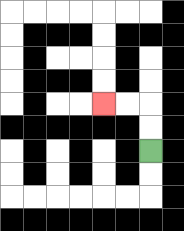{'start': '[6, 6]', 'end': '[4, 4]', 'path_directions': 'U,U,L,L', 'path_coordinates': '[[6, 6], [6, 5], [6, 4], [5, 4], [4, 4]]'}